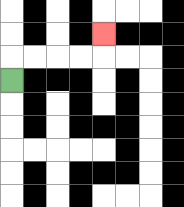{'start': '[0, 3]', 'end': '[4, 1]', 'path_directions': 'U,R,R,R,R,U', 'path_coordinates': '[[0, 3], [0, 2], [1, 2], [2, 2], [3, 2], [4, 2], [4, 1]]'}